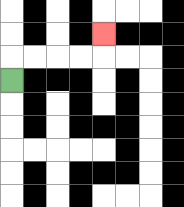{'start': '[0, 3]', 'end': '[4, 1]', 'path_directions': 'U,R,R,R,R,U', 'path_coordinates': '[[0, 3], [0, 2], [1, 2], [2, 2], [3, 2], [4, 2], [4, 1]]'}